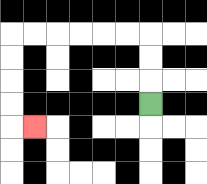{'start': '[6, 4]', 'end': '[1, 5]', 'path_directions': 'U,U,U,L,L,L,L,L,L,D,D,D,D,R', 'path_coordinates': '[[6, 4], [6, 3], [6, 2], [6, 1], [5, 1], [4, 1], [3, 1], [2, 1], [1, 1], [0, 1], [0, 2], [0, 3], [0, 4], [0, 5], [1, 5]]'}